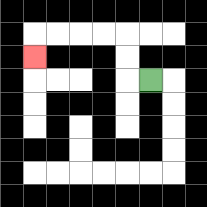{'start': '[6, 3]', 'end': '[1, 2]', 'path_directions': 'L,U,U,L,L,L,L,D', 'path_coordinates': '[[6, 3], [5, 3], [5, 2], [5, 1], [4, 1], [3, 1], [2, 1], [1, 1], [1, 2]]'}